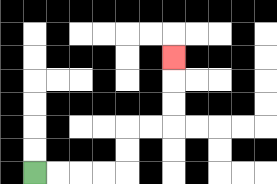{'start': '[1, 7]', 'end': '[7, 2]', 'path_directions': 'R,R,R,R,U,U,R,R,U,U,U', 'path_coordinates': '[[1, 7], [2, 7], [3, 7], [4, 7], [5, 7], [5, 6], [5, 5], [6, 5], [7, 5], [7, 4], [7, 3], [7, 2]]'}